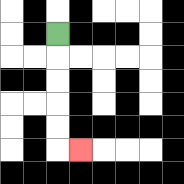{'start': '[2, 1]', 'end': '[3, 6]', 'path_directions': 'D,D,D,D,D,R', 'path_coordinates': '[[2, 1], [2, 2], [2, 3], [2, 4], [2, 5], [2, 6], [3, 6]]'}